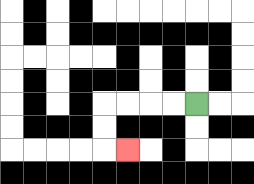{'start': '[8, 4]', 'end': '[5, 6]', 'path_directions': 'L,L,L,L,D,D,R', 'path_coordinates': '[[8, 4], [7, 4], [6, 4], [5, 4], [4, 4], [4, 5], [4, 6], [5, 6]]'}